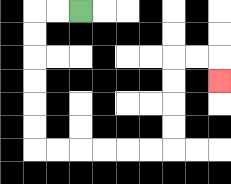{'start': '[3, 0]', 'end': '[9, 3]', 'path_directions': 'L,L,D,D,D,D,D,D,R,R,R,R,R,R,U,U,U,U,R,R,D', 'path_coordinates': '[[3, 0], [2, 0], [1, 0], [1, 1], [1, 2], [1, 3], [1, 4], [1, 5], [1, 6], [2, 6], [3, 6], [4, 6], [5, 6], [6, 6], [7, 6], [7, 5], [7, 4], [7, 3], [7, 2], [8, 2], [9, 2], [9, 3]]'}